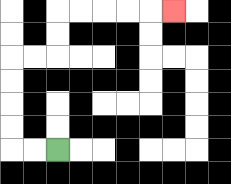{'start': '[2, 6]', 'end': '[7, 0]', 'path_directions': 'L,L,U,U,U,U,R,R,U,U,R,R,R,R,R', 'path_coordinates': '[[2, 6], [1, 6], [0, 6], [0, 5], [0, 4], [0, 3], [0, 2], [1, 2], [2, 2], [2, 1], [2, 0], [3, 0], [4, 0], [5, 0], [6, 0], [7, 0]]'}